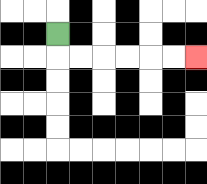{'start': '[2, 1]', 'end': '[8, 2]', 'path_directions': 'D,R,R,R,R,R,R', 'path_coordinates': '[[2, 1], [2, 2], [3, 2], [4, 2], [5, 2], [6, 2], [7, 2], [8, 2]]'}